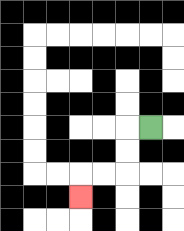{'start': '[6, 5]', 'end': '[3, 8]', 'path_directions': 'L,D,D,L,L,D', 'path_coordinates': '[[6, 5], [5, 5], [5, 6], [5, 7], [4, 7], [3, 7], [3, 8]]'}